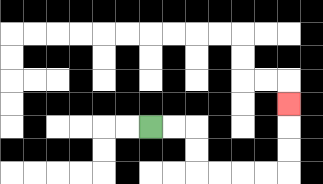{'start': '[6, 5]', 'end': '[12, 4]', 'path_directions': 'R,R,D,D,R,R,R,R,U,U,U', 'path_coordinates': '[[6, 5], [7, 5], [8, 5], [8, 6], [8, 7], [9, 7], [10, 7], [11, 7], [12, 7], [12, 6], [12, 5], [12, 4]]'}